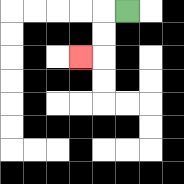{'start': '[5, 0]', 'end': '[3, 2]', 'path_directions': 'L,D,D,L', 'path_coordinates': '[[5, 0], [4, 0], [4, 1], [4, 2], [3, 2]]'}